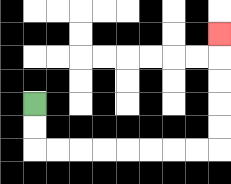{'start': '[1, 4]', 'end': '[9, 1]', 'path_directions': 'D,D,R,R,R,R,R,R,R,R,U,U,U,U,U', 'path_coordinates': '[[1, 4], [1, 5], [1, 6], [2, 6], [3, 6], [4, 6], [5, 6], [6, 6], [7, 6], [8, 6], [9, 6], [9, 5], [9, 4], [9, 3], [9, 2], [9, 1]]'}